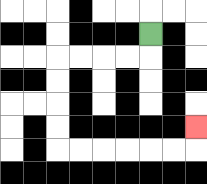{'start': '[6, 1]', 'end': '[8, 5]', 'path_directions': 'D,L,L,L,L,D,D,D,D,R,R,R,R,R,R,U', 'path_coordinates': '[[6, 1], [6, 2], [5, 2], [4, 2], [3, 2], [2, 2], [2, 3], [2, 4], [2, 5], [2, 6], [3, 6], [4, 6], [5, 6], [6, 6], [7, 6], [8, 6], [8, 5]]'}